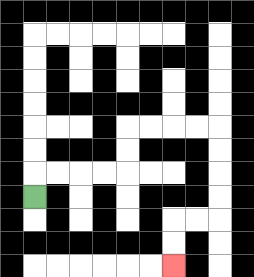{'start': '[1, 8]', 'end': '[7, 11]', 'path_directions': 'U,R,R,R,R,U,U,R,R,R,R,D,D,D,D,L,L,D,D', 'path_coordinates': '[[1, 8], [1, 7], [2, 7], [3, 7], [4, 7], [5, 7], [5, 6], [5, 5], [6, 5], [7, 5], [8, 5], [9, 5], [9, 6], [9, 7], [9, 8], [9, 9], [8, 9], [7, 9], [7, 10], [7, 11]]'}